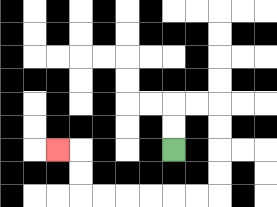{'start': '[7, 6]', 'end': '[2, 6]', 'path_directions': 'U,U,R,R,D,D,D,D,L,L,L,L,L,L,U,U,L', 'path_coordinates': '[[7, 6], [7, 5], [7, 4], [8, 4], [9, 4], [9, 5], [9, 6], [9, 7], [9, 8], [8, 8], [7, 8], [6, 8], [5, 8], [4, 8], [3, 8], [3, 7], [3, 6], [2, 6]]'}